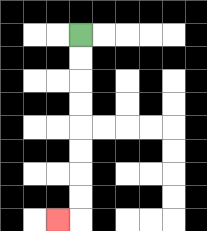{'start': '[3, 1]', 'end': '[2, 9]', 'path_directions': 'D,D,D,D,D,D,D,D,L', 'path_coordinates': '[[3, 1], [3, 2], [3, 3], [3, 4], [3, 5], [3, 6], [3, 7], [3, 8], [3, 9], [2, 9]]'}